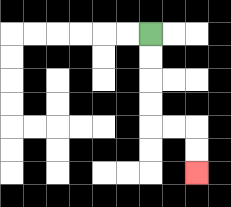{'start': '[6, 1]', 'end': '[8, 7]', 'path_directions': 'D,D,D,D,R,R,D,D', 'path_coordinates': '[[6, 1], [6, 2], [6, 3], [6, 4], [6, 5], [7, 5], [8, 5], [8, 6], [8, 7]]'}